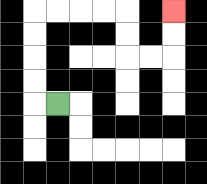{'start': '[2, 4]', 'end': '[7, 0]', 'path_directions': 'L,U,U,U,U,R,R,R,R,D,D,R,R,U,U', 'path_coordinates': '[[2, 4], [1, 4], [1, 3], [1, 2], [1, 1], [1, 0], [2, 0], [3, 0], [4, 0], [5, 0], [5, 1], [5, 2], [6, 2], [7, 2], [7, 1], [7, 0]]'}